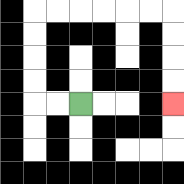{'start': '[3, 4]', 'end': '[7, 4]', 'path_directions': 'L,L,U,U,U,U,R,R,R,R,R,R,D,D,D,D', 'path_coordinates': '[[3, 4], [2, 4], [1, 4], [1, 3], [1, 2], [1, 1], [1, 0], [2, 0], [3, 0], [4, 0], [5, 0], [6, 0], [7, 0], [7, 1], [7, 2], [7, 3], [7, 4]]'}